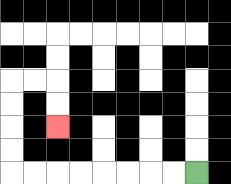{'start': '[8, 7]', 'end': '[2, 5]', 'path_directions': 'L,L,L,L,L,L,L,L,U,U,U,U,R,R,D,D', 'path_coordinates': '[[8, 7], [7, 7], [6, 7], [5, 7], [4, 7], [3, 7], [2, 7], [1, 7], [0, 7], [0, 6], [0, 5], [0, 4], [0, 3], [1, 3], [2, 3], [2, 4], [2, 5]]'}